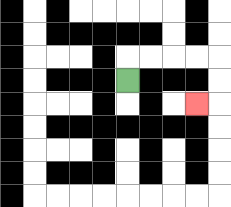{'start': '[5, 3]', 'end': '[8, 4]', 'path_directions': 'U,R,R,R,R,D,D,L', 'path_coordinates': '[[5, 3], [5, 2], [6, 2], [7, 2], [8, 2], [9, 2], [9, 3], [9, 4], [8, 4]]'}